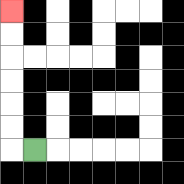{'start': '[1, 6]', 'end': '[0, 0]', 'path_directions': 'L,U,U,U,U,U,U', 'path_coordinates': '[[1, 6], [0, 6], [0, 5], [0, 4], [0, 3], [0, 2], [0, 1], [0, 0]]'}